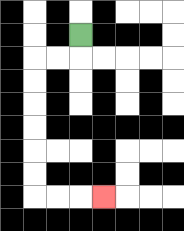{'start': '[3, 1]', 'end': '[4, 8]', 'path_directions': 'D,L,L,D,D,D,D,D,D,R,R,R', 'path_coordinates': '[[3, 1], [3, 2], [2, 2], [1, 2], [1, 3], [1, 4], [1, 5], [1, 6], [1, 7], [1, 8], [2, 8], [3, 8], [4, 8]]'}